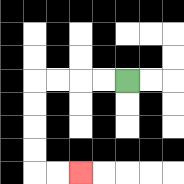{'start': '[5, 3]', 'end': '[3, 7]', 'path_directions': 'L,L,L,L,D,D,D,D,R,R', 'path_coordinates': '[[5, 3], [4, 3], [3, 3], [2, 3], [1, 3], [1, 4], [1, 5], [1, 6], [1, 7], [2, 7], [3, 7]]'}